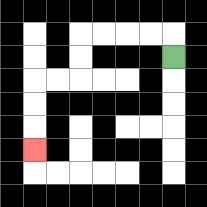{'start': '[7, 2]', 'end': '[1, 6]', 'path_directions': 'U,L,L,L,L,D,D,L,L,D,D,D', 'path_coordinates': '[[7, 2], [7, 1], [6, 1], [5, 1], [4, 1], [3, 1], [3, 2], [3, 3], [2, 3], [1, 3], [1, 4], [1, 5], [1, 6]]'}